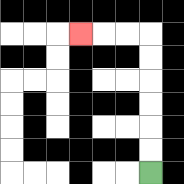{'start': '[6, 7]', 'end': '[3, 1]', 'path_directions': 'U,U,U,U,U,U,L,L,L', 'path_coordinates': '[[6, 7], [6, 6], [6, 5], [6, 4], [6, 3], [6, 2], [6, 1], [5, 1], [4, 1], [3, 1]]'}